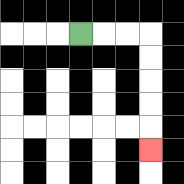{'start': '[3, 1]', 'end': '[6, 6]', 'path_directions': 'R,R,R,D,D,D,D,D', 'path_coordinates': '[[3, 1], [4, 1], [5, 1], [6, 1], [6, 2], [6, 3], [6, 4], [6, 5], [6, 6]]'}